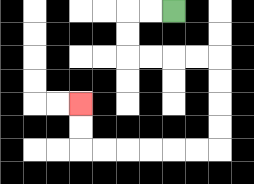{'start': '[7, 0]', 'end': '[3, 4]', 'path_directions': 'L,L,D,D,R,R,R,R,D,D,D,D,L,L,L,L,L,L,U,U', 'path_coordinates': '[[7, 0], [6, 0], [5, 0], [5, 1], [5, 2], [6, 2], [7, 2], [8, 2], [9, 2], [9, 3], [9, 4], [9, 5], [9, 6], [8, 6], [7, 6], [6, 6], [5, 6], [4, 6], [3, 6], [3, 5], [3, 4]]'}